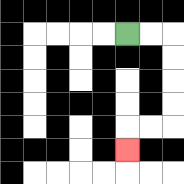{'start': '[5, 1]', 'end': '[5, 6]', 'path_directions': 'R,R,D,D,D,D,L,L,D', 'path_coordinates': '[[5, 1], [6, 1], [7, 1], [7, 2], [7, 3], [7, 4], [7, 5], [6, 5], [5, 5], [5, 6]]'}